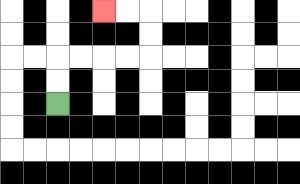{'start': '[2, 4]', 'end': '[4, 0]', 'path_directions': 'U,U,R,R,R,R,U,U,L,L', 'path_coordinates': '[[2, 4], [2, 3], [2, 2], [3, 2], [4, 2], [5, 2], [6, 2], [6, 1], [6, 0], [5, 0], [4, 0]]'}